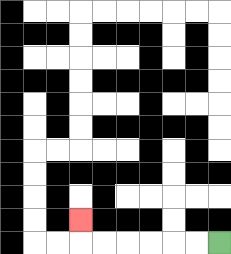{'start': '[9, 10]', 'end': '[3, 9]', 'path_directions': 'L,L,L,L,L,L,U', 'path_coordinates': '[[9, 10], [8, 10], [7, 10], [6, 10], [5, 10], [4, 10], [3, 10], [3, 9]]'}